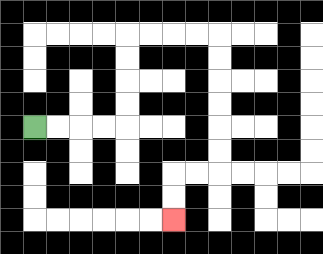{'start': '[1, 5]', 'end': '[7, 9]', 'path_directions': 'R,R,R,R,U,U,U,U,R,R,R,R,D,D,D,D,D,D,L,L,D,D', 'path_coordinates': '[[1, 5], [2, 5], [3, 5], [4, 5], [5, 5], [5, 4], [5, 3], [5, 2], [5, 1], [6, 1], [7, 1], [8, 1], [9, 1], [9, 2], [9, 3], [9, 4], [9, 5], [9, 6], [9, 7], [8, 7], [7, 7], [7, 8], [7, 9]]'}